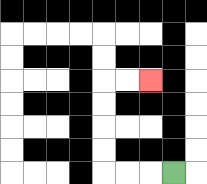{'start': '[7, 7]', 'end': '[6, 3]', 'path_directions': 'L,L,L,U,U,U,U,R,R', 'path_coordinates': '[[7, 7], [6, 7], [5, 7], [4, 7], [4, 6], [4, 5], [4, 4], [4, 3], [5, 3], [6, 3]]'}